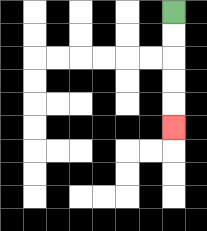{'start': '[7, 0]', 'end': '[7, 5]', 'path_directions': 'D,D,D,D,D', 'path_coordinates': '[[7, 0], [7, 1], [7, 2], [7, 3], [7, 4], [7, 5]]'}